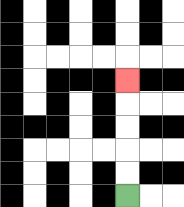{'start': '[5, 8]', 'end': '[5, 3]', 'path_directions': 'U,U,U,U,U', 'path_coordinates': '[[5, 8], [5, 7], [5, 6], [5, 5], [5, 4], [5, 3]]'}